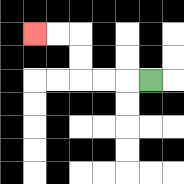{'start': '[6, 3]', 'end': '[1, 1]', 'path_directions': 'L,L,L,U,U,L,L', 'path_coordinates': '[[6, 3], [5, 3], [4, 3], [3, 3], [3, 2], [3, 1], [2, 1], [1, 1]]'}